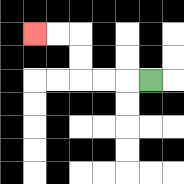{'start': '[6, 3]', 'end': '[1, 1]', 'path_directions': 'L,L,L,U,U,L,L', 'path_coordinates': '[[6, 3], [5, 3], [4, 3], [3, 3], [3, 2], [3, 1], [2, 1], [1, 1]]'}